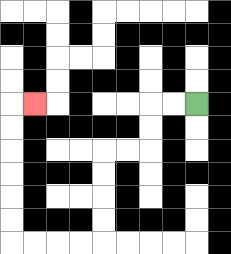{'start': '[8, 4]', 'end': '[1, 4]', 'path_directions': 'L,L,D,D,L,L,D,D,D,D,L,L,L,L,U,U,U,U,U,U,R', 'path_coordinates': '[[8, 4], [7, 4], [6, 4], [6, 5], [6, 6], [5, 6], [4, 6], [4, 7], [4, 8], [4, 9], [4, 10], [3, 10], [2, 10], [1, 10], [0, 10], [0, 9], [0, 8], [0, 7], [0, 6], [0, 5], [0, 4], [1, 4]]'}